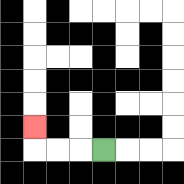{'start': '[4, 6]', 'end': '[1, 5]', 'path_directions': 'L,L,L,U', 'path_coordinates': '[[4, 6], [3, 6], [2, 6], [1, 6], [1, 5]]'}